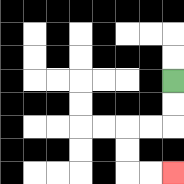{'start': '[7, 3]', 'end': '[7, 7]', 'path_directions': 'D,D,L,L,D,D,R,R', 'path_coordinates': '[[7, 3], [7, 4], [7, 5], [6, 5], [5, 5], [5, 6], [5, 7], [6, 7], [7, 7]]'}